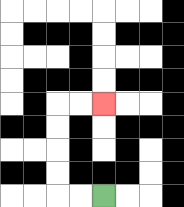{'start': '[4, 8]', 'end': '[4, 4]', 'path_directions': 'L,L,U,U,U,U,R,R', 'path_coordinates': '[[4, 8], [3, 8], [2, 8], [2, 7], [2, 6], [2, 5], [2, 4], [3, 4], [4, 4]]'}